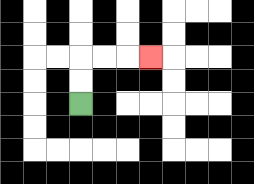{'start': '[3, 4]', 'end': '[6, 2]', 'path_directions': 'U,U,R,R,R', 'path_coordinates': '[[3, 4], [3, 3], [3, 2], [4, 2], [5, 2], [6, 2]]'}